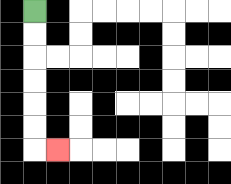{'start': '[1, 0]', 'end': '[2, 6]', 'path_directions': 'D,D,D,D,D,D,R', 'path_coordinates': '[[1, 0], [1, 1], [1, 2], [1, 3], [1, 4], [1, 5], [1, 6], [2, 6]]'}